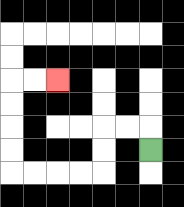{'start': '[6, 6]', 'end': '[2, 3]', 'path_directions': 'U,L,L,D,D,L,L,L,L,U,U,U,U,R,R', 'path_coordinates': '[[6, 6], [6, 5], [5, 5], [4, 5], [4, 6], [4, 7], [3, 7], [2, 7], [1, 7], [0, 7], [0, 6], [0, 5], [0, 4], [0, 3], [1, 3], [2, 3]]'}